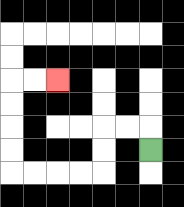{'start': '[6, 6]', 'end': '[2, 3]', 'path_directions': 'U,L,L,D,D,L,L,L,L,U,U,U,U,R,R', 'path_coordinates': '[[6, 6], [6, 5], [5, 5], [4, 5], [4, 6], [4, 7], [3, 7], [2, 7], [1, 7], [0, 7], [0, 6], [0, 5], [0, 4], [0, 3], [1, 3], [2, 3]]'}